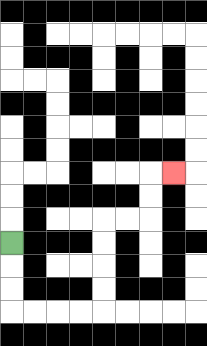{'start': '[0, 10]', 'end': '[7, 7]', 'path_directions': 'D,D,D,R,R,R,R,U,U,U,U,R,R,U,U,R', 'path_coordinates': '[[0, 10], [0, 11], [0, 12], [0, 13], [1, 13], [2, 13], [3, 13], [4, 13], [4, 12], [4, 11], [4, 10], [4, 9], [5, 9], [6, 9], [6, 8], [6, 7], [7, 7]]'}